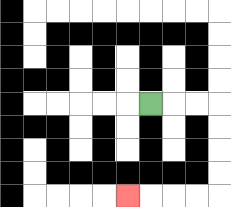{'start': '[6, 4]', 'end': '[5, 8]', 'path_directions': 'R,R,R,D,D,D,D,L,L,L,L', 'path_coordinates': '[[6, 4], [7, 4], [8, 4], [9, 4], [9, 5], [9, 6], [9, 7], [9, 8], [8, 8], [7, 8], [6, 8], [5, 8]]'}